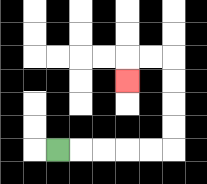{'start': '[2, 6]', 'end': '[5, 3]', 'path_directions': 'R,R,R,R,R,U,U,U,U,L,L,D', 'path_coordinates': '[[2, 6], [3, 6], [4, 6], [5, 6], [6, 6], [7, 6], [7, 5], [7, 4], [7, 3], [7, 2], [6, 2], [5, 2], [5, 3]]'}